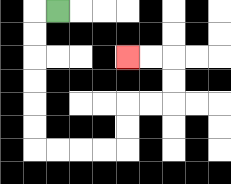{'start': '[2, 0]', 'end': '[5, 2]', 'path_directions': 'L,D,D,D,D,D,D,R,R,R,R,U,U,R,R,U,U,L,L', 'path_coordinates': '[[2, 0], [1, 0], [1, 1], [1, 2], [1, 3], [1, 4], [1, 5], [1, 6], [2, 6], [3, 6], [4, 6], [5, 6], [5, 5], [5, 4], [6, 4], [7, 4], [7, 3], [7, 2], [6, 2], [5, 2]]'}